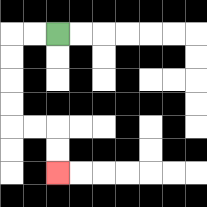{'start': '[2, 1]', 'end': '[2, 7]', 'path_directions': 'L,L,D,D,D,D,R,R,D,D', 'path_coordinates': '[[2, 1], [1, 1], [0, 1], [0, 2], [0, 3], [0, 4], [0, 5], [1, 5], [2, 5], [2, 6], [2, 7]]'}